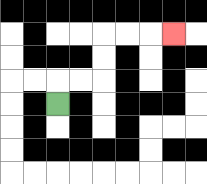{'start': '[2, 4]', 'end': '[7, 1]', 'path_directions': 'U,R,R,U,U,R,R,R', 'path_coordinates': '[[2, 4], [2, 3], [3, 3], [4, 3], [4, 2], [4, 1], [5, 1], [6, 1], [7, 1]]'}